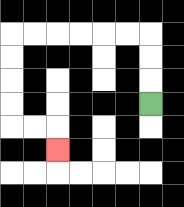{'start': '[6, 4]', 'end': '[2, 6]', 'path_directions': 'U,U,U,L,L,L,L,L,L,D,D,D,D,R,R,D', 'path_coordinates': '[[6, 4], [6, 3], [6, 2], [6, 1], [5, 1], [4, 1], [3, 1], [2, 1], [1, 1], [0, 1], [0, 2], [0, 3], [0, 4], [0, 5], [1, 5], [2, 5], [2, 6]]'}